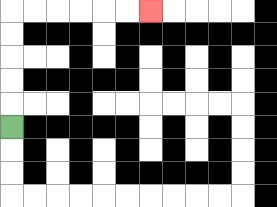{'start': '[0, 5]', 'end': '[6, 0]', 'path_directions': 'U,U,U,U,U,R,R,R,R,R,R', 'path_coordinates': '[[0, 5], [0, 4], [0, 3], [0, 2], [0, 1], [0, 0], [1, 0], [2, 0], [3, 0], [4, 0], [5, 0], [6, 0]]'}